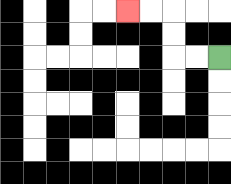{'start': '[9, 2]', 'end': '[5, 0]', 'path_directions': 'L,L,U,U,L,L', 'path_coordinates': '[[9, 2], [8, 2], [7, 2], [7, 1], [7, 0], [6, 0], [5, 0]]'}